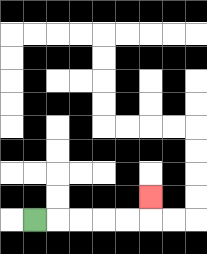{'start': '[1, 9]', 'end': '[6, 8]', 'path_directions': 'R,R,R,R,R,U', 'path_coordinates': '[[1, 9], [2, 9], [3, 9], [4, 9], [5, 9], [6, 9], [6, 8]]'}